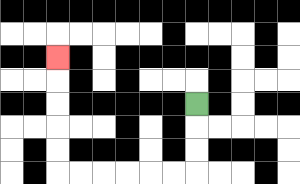{'start': '[8, 4]', 'end': '[2, 2]', 'path_directions': 'D,D,D,L,L,L,L,L,L,U,U,U,U,U', 'path_coordinates': '[[8, 4], [8, 5], [8, 6], [8, 7], [7, 7], [6, 7], [5, 7], [4, 7], [3, 7], [2, 7], [2, 6], [2, 5], [2, 4], [2, 3], [2, 2]]'}